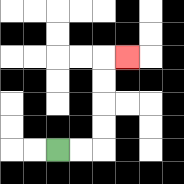{'start': '[2, 6]', 'end': '[5, 2]', 'path_directions': 'R,R,U,U,U,U,R', 'path_coordinates': '[[2, 6], [3, 6], [4, 6], [4, 5], [4, 4], [4, 3], [4, 2], [5, 2]]'}